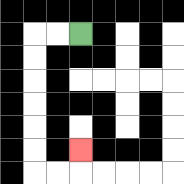{'start': '[3, 1]', 'end': '[3, 6]', 'path_directions': 'L,L,D,D,D,D,D,D,R,R,U', 'path_coordinates': '[[3, 1], [2, 1], [1, 1], [1, 2], [1, 3], [1, 4], [1, 5], [1, 6], [1, 7], [2, 7], [3, 7], [3, 6]]'}